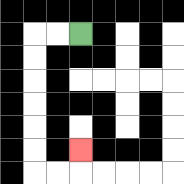{'start': '[3, 1]', 'end': '[3, 6]', 'path_directions': 'L,L,D,D,D,D,D,D,R,R,U', 'path_coordinates': '[[3, 1], [2, 1], [1, 1], [1, 2], [1, 3], [1, 4], [1, 5], [1, 6], [1, 7], [2, 7], [3, 7], [3, 6]]'}